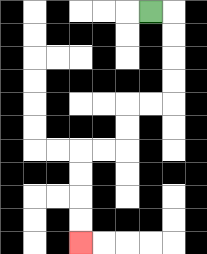{'start': '[6, 0]', 'end': '[3, 10]', 'path_directions': 'R,D,D,D,D,L,L,D,D,L,L,D,D,D,D', 'path_coordinates': '[[6, 0], [7, 0], [7, 1], [7, 2], [7, 3], [7, 4], [6, 4], [5, 4], [5, 5], [5, 6], [4, 6], [3, 6], [3, 7], [3, 8], [3, 9], [3, 10]]'}